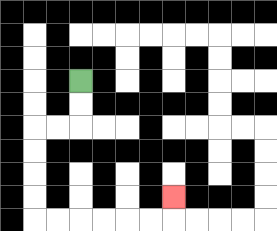{'start': '[3, 3]', 'end': '[7, 8]', 'path_directions': 'D,D,L,L,D,D,D,D,R,R,R,R,R,R,U', 'path_coordinates': '[[3, 3], [3, 4], [3, 5], [2, 5], [1, 5], [1, 6], [1, 7], [1, 8], [1, 9], [2, 9], [3, 9], [4, 9], [5, 9], [6, 9], [7, 9], [7, 8]]'}